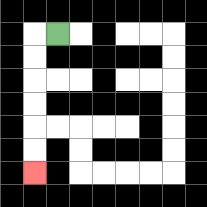{'start': '[2, 1]', 'end': '[1, 7]', 'path_directions': 'L,D,D,D,D,D,D', 'path_coordinates': '[[2, 1], [1, 1], [1, 2], [1, 3], [1, 4], [1, 5], [1, 6], [1, 7]]'}